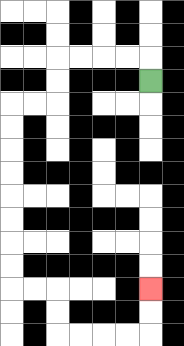{'start': '[6, 3]', 'end': '[6, 12]', 'path_directions': 'U,L,L,L,L,D,D,L,L,D,D,D,D,D,D,D,D,R,R,D,D,R,R,R,R,U,U', 'path_coordinates': '[[6, 3], [6, 2], [5, 2], [4, 2], [3, 2], [2, 2], [2, 3], [2, 4], [1, 4], [0, 4], [0, 5], [0, 6], [0, 7], [0, 8], [0, 9], [0, 10], [0, 11], [0, 12], [1, 12], [2, 12], [2, 13], [2, 14], [3, 14], [4, 14], [5, 14], [6, 14], [6, 13], [6, 12]]'}